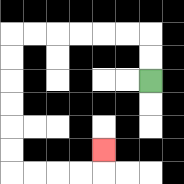{'start': '[6, 3]', 'end': '[4, 6]', 'path_directions': 'U,U,L,L,L,L,L,L,D,D,D,D,D,D,R,R,R,R,U', 'path_coordinates': '[[6, 3], [6, 2], [6, 1], [5, 1], [4, 1], [3, 1], [2, 1], [1, 1], [0, 1], [0, 2], [0, 3], [0, 4], [0, 5], [0, 6], [0, 7], [1, 7], [2, 7], [3, 7], [4, 7], [4, 6]]'}